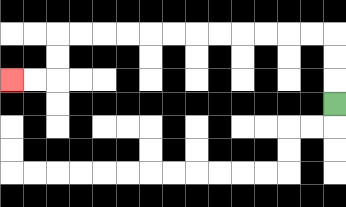{'start': '[14, 4]', 'end': '[0, 3]', 'path_directions': 'U,U,U,L,L,L,L,L,L,L,L,L,L,L,L,D,D,L,L', 'path_coordinates': '[[14, 4], [14, 3], [14, 2], [14, 1], [13, 1], [12, 1], [11, 1], [10, 1], [9, 1], [8, 1], [7, 1], [6, 1], [5, 1], [4, 1], [3, 1], [2, 1], [2, 2], [2, 3], [1, 3], [0, 3]]'}